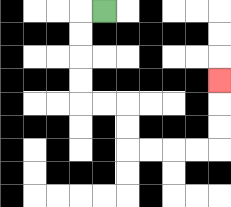{'start': '[4, 0]', 'end': '[9, 3]', 'path_directions': 'L,D,D,D,D,R,R,D,D,R,R,R,R,U,U,U', 'path_coordinates': '[[4, 0], [3, 0], [3, 1], [3, 2], [3, 3], [3, 4], [4, 4], [5, 4], [5, 5], [5, 6], [6, 6], [7, 6], [8, 6], [9, 6], [9, 5], [9, 4], [9, 3]]'}